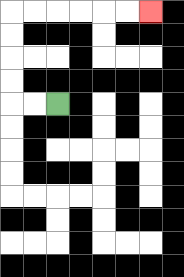{'start': '[2, 4]', 'end': '[6, 0]', 'path_directions': 'L,L,U,U,U,U,R,R,R,R,R,R', 'path_coordinates': '[[2, 4], [1, 4], [0, 4], [0, 3], [0, 2], [0, 1], [0, 0], [1, 0], [2, 0], [3, 0], [4, 0], [5, 0], [6, 0]]'}